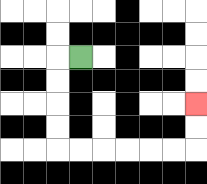{'start': '[3, 2]', 'end': '[8, 4]', 'path_directions': 'L,D,D,D,D,R,R,R,R,R,R,U,U', 'path_coordinates': '[[3, 2], [2, 2], [2, 3], [2, 4], [2, 5], [2, 6], [3, 6], [4, 6], [5, 6], [6, 6], [7, 6], [8, 6], [8, 5], [8, 4]]'}